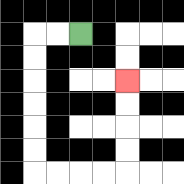{'start': '[3, 1]', 'end': '[5, 3]', 'path_directions': 'L,L,D,D,D,D,D,D,R,R,R,R,U,U,U,U', 'path_coordinates': '[[3, 1], [2, 1], [1, 1], [1, 2], [1, 3], [1, 4], [1, 5], [1, 6], [1, 7], [2, 7], [3, 7], [4, 7], [5, 7], [5, 6], [5, 5], [5, 4], [5, 3]]'}